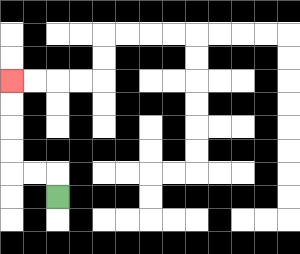{'start': '[2, 8]', 'end': '[0, 3]', 'path_directions': 'U,L,L,U,U,U,U', 'path_coordinates': '[[2, 8], [2, 7], [1, 7], [0, 7], [0, 6], [0, 5], [0, 4], [0, 3]]'}